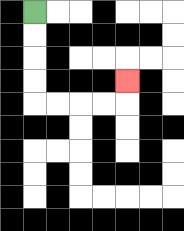{'start': '[1, 0]', 'end': '[5, 3]', 'path_directions': 'D,D,D,D,R,R,R,R,U', 'path_coordinates': '[[1, 0], [1, 1], [1, 2], [1, 3], [1, 4], [2, 4], [3, 4], [4, 4], [5, 4], [5, 3]]'}